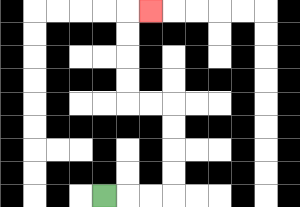{'start': '[4, 8]', 'end': '[6, 0]', 'path_directions': 'R,R,R,U,U,U,U,L,L,U,U,U,U,R', 'path_coordinates': '[[4, 8], [5, 8], [6, 8], [7, 8], [7, 7], [7, 6], [7, 5], [7, 4], [6, 4], [5, 4], [5, 3], [5, 2], [5, 1], [5, 0], [6, 0]]'}